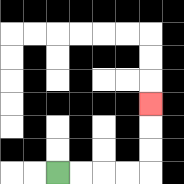{'start': '[2, 7]', 'end': '[6, 4]', 'path_directions': 'R,R,R,R,U,U,U', 'path_coordinates': '[[2, 7], [3, 7], [4, 7], [5, 7], [6, 7], [6, 6], [6, 5], [6, 4]]'}